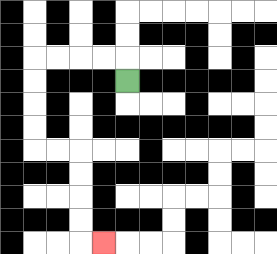{'start': '[5, 3]', 'end': '[4, 10]', 'path_directions': 'U,L,L,L,L,D,D,D,D,R,R,D,D,D,D,R', 'path_coordinates': '[[5, 3], [5, 2], [4, 2], [3, 2], [2, 2], [1, 2], [1, 3], [1, 4], [1, 5], [1, 6], [2, 6], [3, 6], [3, 7], [3, 8], [3, 9], [3, 10], [4, 10]]'}